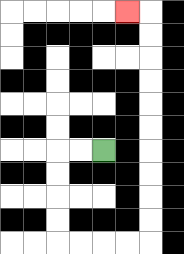{'start': '[4, 6]', 'end': '[5, 0]', 'path_directions': 'L,L,D,D,D,D,R,R,R,R,U,U,U,U,U,U,U,U,U,U,L', 'path_coordinates': '[[4, 6], [3, 6], [2, 6], [2, 7], [2, 8], [2, 9], [2, 10], [3, 10], [4, 10], [5, 10], [6, 10], [6, 9], [6, 8], [6, 7], [6, 6], [6, 5], [6, 4], [6, 3], [6, 2], [6, 1], [6, 0], [5, 0]]'}